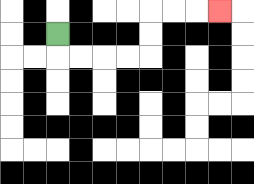{'start': '[2, 1]', 'end': '[9, 0]', 'path_directions': 'D,R,R,R,R,U,U,R,R,R', 'path_coordinates': '[[2, 1], [2, 2], [3, 2], [4, 2], [5, 2], [6, 2], [6, 1], [6, 0], [7, 0], [8, 0], [9, 0]]'}